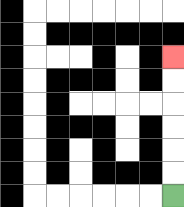{'start': '[7, 8]', 'end': '[7, 2]', 'path_directions': 'U,U,U,U,U,U', 'path_coordinates': '[[7, 8], [7, 7], [7, 6], [7, 5], [7, 4], [7, 3], [7, 2]]'}